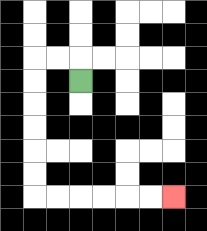{'start': '[3, 3]', 'end': '[7, 8]', 'path_directions': 'U,L,L,D,D,D,D,D,D,R,R,R,R,R,R', 'path_coordinates': '[[3, 3], [3, 2], [2, 2], [1, 2], [1, 3], [1, 4], [1, 5], [1, 6], [1, 7], [1, 8], [2, 8], [3, 8], [4, 8], [5, 8], [6, 8], [7, 8]]'}